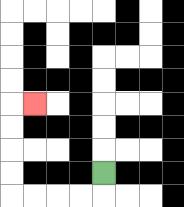{'start': '[4, 7]', 'end': '[1, 4]', 'path_directions': 'D,L,L,L,L,U,U,U,U,R', 'path_coordinates': '[[4, 7], [4, 8], [3, 8], [2, 8], [1, 8], [0, 8], [0, 7], [0, 6], [0, 5], [0, 4], [1, 4]]'}